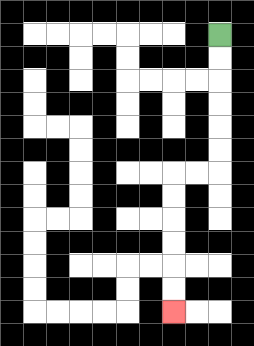{'start': '[9, 1]', 'end': '[7, 13]', 'path_directions': 'D,D,D,D,D,D,L,L,D,D,D,D,D,D', 'path_coordinates': '[[9, 1], [9, 2], [9, 3], [9, 4], [9, 5], [9, 6], [9, 7], [8, 7], [7, 7], [7, 8], [7, 9], [7, 10], [7, 11], [7, 12], [7, 13]]'}